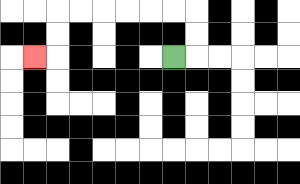{'start': '[7, 2]', 'end': '[1, 2]', 'path_directions': 'R,U,U,L,L,L,L,L,L,D,D,L', 'path_coordinates': '[[7, 2], [8, 2], [8, 1], [8, 0], [7, 0], [6, 0], [5, 0], [4, 0], [3, 0], [2, 0], [2, 1], [2, 2], [1, 2]]'}